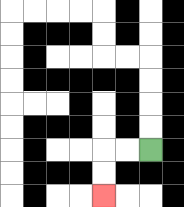{'start': '[6, 6]', 'end': '[4, 8]', 'path_directions': 'L,L,D,D', 'path_coordinates': '[[6, 6], [5, 6], [4, 6], [4, 7], [4, 8]]'}